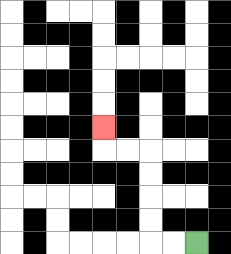{'start': '[8, 10]', 'end': '[4, 5]', 'path_directions': 'L,L,U,U,U,U,L,L,U', 'path_coordinates': '[[8, 10], [7, 10], [6, 10], [6, 9], [6, 8], [6, 7], [6, 6], [5, 6], [4, 6], [4, 5]]'}